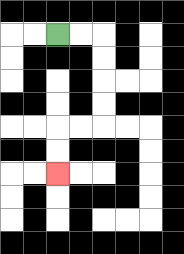{'start': '[2, 1]', 'end': '[2, 7]', 'path_directions': 'R,R,D,D,D,D,L,L,D,D', 'path_coordinates': '[[2, 1], [3, 1], [4, 1], [4, 2], [4, 3], [4, 4], [4, 5], [3, 5], [2, 5], [2, 6], [2, 7]]'}